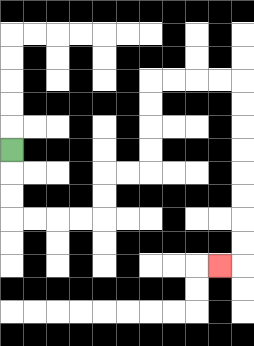{'start': '[0, 6]', 'end': '[9, 11]', 'path_directions': 'D,D,D,R,R,R,R,U,U,R,R,U,U,U,U,R,R,R,R,D,D,D,D,D,D,D,D,L', 'path_coordinates': '[[0, 6], [0, 7], [0, 8], [0, 9], [1, 9], [2, 9], [3, 9], [4, 9], [4, 8], [4, 7], [5, 7], [6, 7], [6, 6], [6, 5], [6, 4], [6, 3], [7, 3], [8, 3], [9, 3], [10, 3], [10, 4], [10, 5], [10, 6], [10, 7], [10, 8], [10, 9], [10, 10], [10, 11], [9, 11]]'}